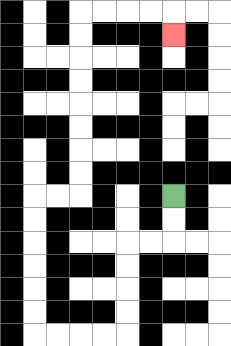{'start': '[7, 8]', 'end': '[7, 1]', 'path_directions': 'D,D,L,L,D,D,D,D,L,L,L,L,U,U,U,U,U,U,R,R,U,U,U,U,U,U,U,U,R,R,R,R,D', 'path_coordinates': '[[7, 8], [7, 9], [7, 10], [6, 10], [5, 10], [5, 11], [5, 12], [5, 13], [5, 14], [4, 14], [3, 14], [2, 14], [1, 14], [1, 13], [1, 12], [1, 11], [1, 10], [1, 9], [1, 8], [2, 8], [3, 8], [3, 7], [3, 6], [3, 5], [3, 4], [3, 3], [3, 2], [3, 1], [3, 0], [4, 0], [5, 0], [6, 0], [7, 0], [7, 1]]'}